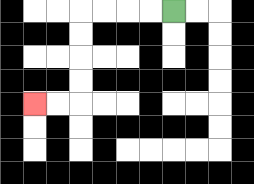{'start': '[7, 0]', 'end': '[1, 4]', 'path_directions': 'L,L,L,L,D,D,D,D,L,L', 'path_coordinates': '[[7, 0], [6, 0], [5, 0], [4, 0], [3, 0], [3, 1], [3, 2], [3, 3], [3, 4], [2, 4], [1, 4]]'}